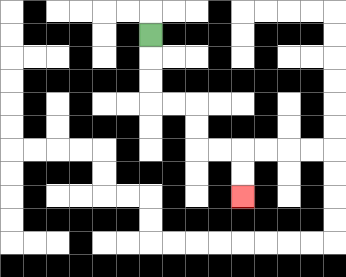{'start': '[6, 1]', 'end': '[10, 8]', 'path_directions': 'D,D,D,R,R,D,D,R,R,D,D', 'path_coordinates': '[[6, 1], [6, 2], [6, 3], [6, 4], [7, 4], [8, 4], [8, 5], [8, 6], [9, 6], [10, 6], [10, 7], [10, 8]]'}